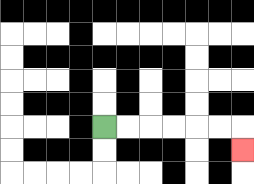{'start': '[4, 5]', 'end': '[10, 6]', 'path_directions': 'R,R,R,R,R,R,D', 'path_coordinates': '[[4, 5], [5, 5], [6, 5], [7, 5], [8, 5], [9, 5], [10, 5], [10, 6]]'}